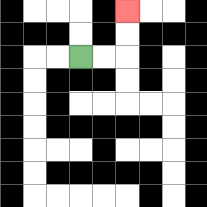{'start': '[3, 2]', 'end': '[5, 0]', 'path_directions': 'R,R,U,U', 'path_coordinates': '[[3, 2], [4, 2], [5, 2], [5, 1], [5, 0]]'}